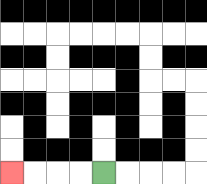{'start': '[4, 7]', 'end': '[0, 7]', 'path_directions': 'L,L,L,L', 'path_coordinates': '[[4, 7], [3, 7], [2, 7], [1, 7], [0, 7]]'}